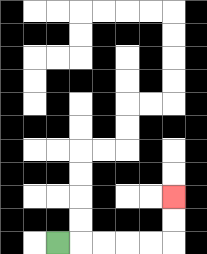{'start': '[2, 10]', 'end': '[7, 8]', 'path_directions': 'R,R,R,R,R,U,U', 'path_coordinates': '[[2, 10], [3, 10], [4, 10], [5, 10], [6, 10], [7, 10], [7, 9], [7, 8]]'}